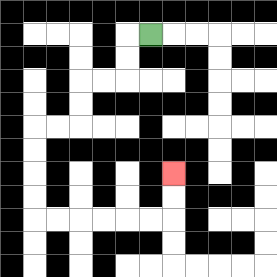{'start': '[6, 1]', 'end': '[7, 7]', 'path_directions': 'L,D,D,L,L,D,D,L,L,D,D,D,D,R,R,R,R,R,R,U,U', 'path_coordinates': '[[6, 1], [5, 1], [5, 2], [5, 3], [4, 3], [3, 3], [3, 4], [3, 5], [2, 5], [1, 5], [1, 6], [1, 7], [1, 8], [1, 9], [2, 9], [3, 9], [4, 9], [5, 9], [6, 9], [7, 9], [7, 8], [7, 7]]'}